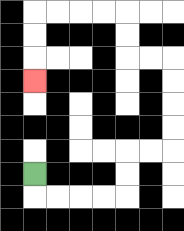{'start': '[1, 7]', 'end': '[1, 3]', 'path_directions': 'D,R,R,R,R,U,U,R,R,U,U,U,U,L,L,U,U,L,L,L,L,D,D,D', 'path_coordinates': '[[1, 7], [1, 8], [2, 8], [3, 8], [4, 8], [5, 8], [5, 7], [5, 6], [6, 6], [7, 6], [7, 5], [7, 4], [7, 3], [7, 2], [6, 2], [5, 2], [5, 1], [5, 0], [4, 0], [3, 0], [2, 0], [1, 0], [1, 1], [1, 2], [1, 3]]'}